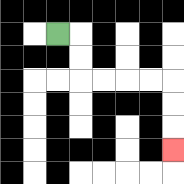{'start': '[2, 1]', 'end': '[7, 6]', 'path_directions': 'R,D,D,R,R,R,R,D,D,D', 'path_coordinates': '[[2, 1], [3, 1], [3, 2], [3, 3], [4, 3], [5, 3], [6, 3], [7, 3], [7, 4], [7, 5], [7, 6]]'}